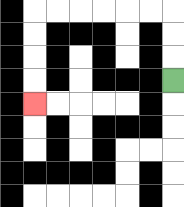{'start': '[7, 3]', 'end': '[1, 4]', 'path_directions': 'U,U,U,L,L,L,L,L,L,D,D,D,D', 'path_coordinates': '[[7, 3], [7, 2], [7, 1], [7, 0], [6, 0], [5, 0], [4, 0], [3, 0], [2, 0], [1, 0], [1, 1], [1, 2], [1, 3], [1, 4]]'}